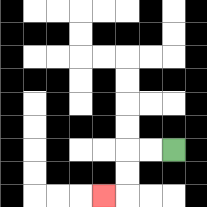{'start': '[7, 6]', 'end': '[4, 8]', 'path_directions': 'L,L,D,D,L', 'path_coordinates': '[[7, 6], [6, 6], [5, 6], [5, 7], [5, 8], [4, 8]]'}